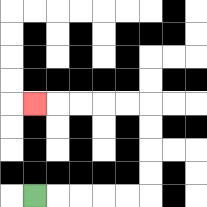{'start': '[1, 8]', 'end': '[1, 4]', 'path_directions': 'R,R,R,R,R,U,U,U,U,L,L,L,L,L', 'path_coordinates': '[[1, 8], [2, 8], [3, 8], [4, 8], [5, 8], [6, 8], [6, 7], [6, 6], [6, 5], [6, 4], [5, 4], [4, 4], [3, 4], [2, 4], [1, 4]]'}